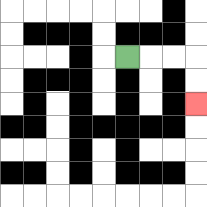{'start': '[5, 2]', 'end': '[8, 4]', 'path_directions': 'R,R,R,D,D', 'path_coordinates': '[[5, 2], [6, 2], [7, 2], [8, 2], [8, 3], [8, 4]]'}